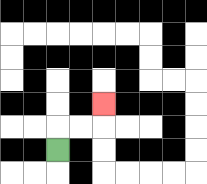{'start': '[2, 6]', 'end': '[4, 4]', 'path_directions': 'U,R,R,U', 'path_coordinates': '[[2, 6], [2, 5], [3, 5], [4, 5], [4, 4]]'}